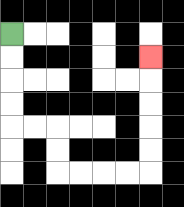{'start': '[0, 1]', 'end': '[6, 2]', 'path_directions': 'D,D,D,D,R,R,D,D,R,R,R,R,U,U,U,U,U', 'path_coordinates': '[[0, 1], [0, 2], [0, 3], [0, 4], [0, 5], [1, 5], [2, 5], [2, 6], [2, 7], [3, 7], [4, 7], [5, 7], [6, 7], [6, 6], [6, 5], [6, 4], [6, 3], [6, 2]]'}